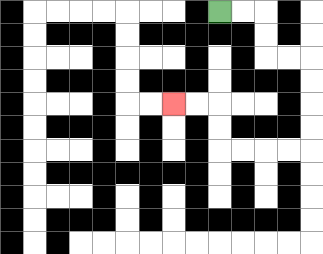{'start': '[9, 0]', 'end': '[7, 4]', 'path_directions': 'R,R,D,D,R,R,D,D,D,D,L,L,L,L,U,U,L,L', 'path_coordinates': '[[9, 0], [10, 0], [11, 0], [11, 1], [11, 2], [12, 2], [13, 2], [13, 3], [13, 4], [13, 5], [13, 6], [12, 6], [11, 6], [10, 6], [9, 6], [9, 5], [9, 4], [8, 4], [7, 4]]'}